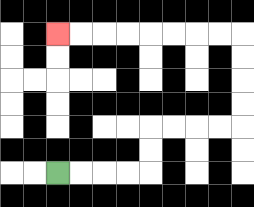{'start': '[2, 7]', 'end': '[2, 1]', 'path_directions': 'R,R,R,R,U,U,R,R,R,R,U,U,U,U,L,L,L,L,L,L,L,L', 'path_coordinates': '[[2, 7], [3, 7], [4, 7], [5, 7], [6, 7], [6, 6], [6, 5], [7, 5], [8, 5], [9, 5], [10, 5], [10, 4], [10, 3], [10, 2], [10, 1], [9, 1], [8, 1], [7, 1], [6, 1], [5, 1], [4, 1], [3, 1], [2, 1]]'}